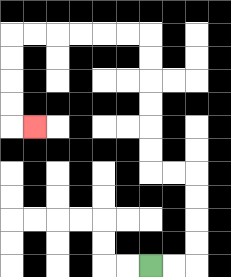{'start': '[6, 11]', 'end': '[1, 5]', 'path_directions': 'R,R,U,U,U,U,L,L,U,U,U,U,U,U,L,L,L,L,L,L,D,D,D,D,R', 'path_coordinates': '[[6, 11], [7, 11], [8, 11], [8, 10], [8, 9], [8, 8], [8, 7], [7, 7], [6, 7], [6, 6], [6, 5], [6, 4], [6, 3], [6, 2], [6, 1], [5, 1], [4, 1], [3, 1], [2, 1], [1, 1], [0, 1], [0, 2], [0, 3], [0, 4], [0, 5], [1, 5]]'}